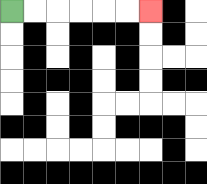{'start': '[0, 0]', 'end': '[6, 0]', 'path_directions': 'R,R,R,R,R,R', 'path_coordinates': '[[0, 0], [1, 0], [2, 0], [3, 0], [4, 0], [5, 0], [6, 0]]'}